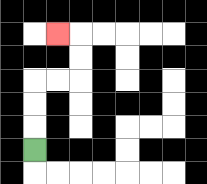{'start': '[1, 6]', 'end': '[2, 1]', 'path_directions': 'U,U,U,R,R,U,U,L', 'path_coordinates': '[[1, 6], [1, 5], [1, 4], [1, 3], [2, 3], [3, 3], [3, 2], [3, 1], [2, 1]]'}